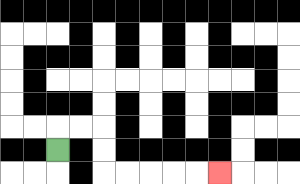{'start': '[2, 6]', 'end': '[9, 7]', 'path_directions': 'U,R,R,D,D,R,R,R,R,R', 'path_coordinates': '[[2, 6], [2, 5], [3, 5], [4, 5], [4, 6], [4, 7], [5, 7], [6, 7], [7, 7], [8, 7], [9, 7]]'}